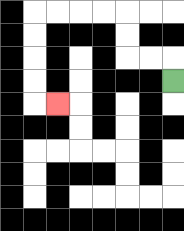{'start': '[7, 3]', 'end': '[2, 4]', 'path_directions': 'U,L,L,U,U,L,L,L,L,D,D,D,D,R', 'path_coordinates': '[[7, 3], [7, 2], [6, 2], [5, 2], [5, 1], [5, 0], [4, 0], [3, 0], [2, 0], [1, 0], [1, 1], [1, 2], [1, 3], [1, 4], [2, 4]]'}